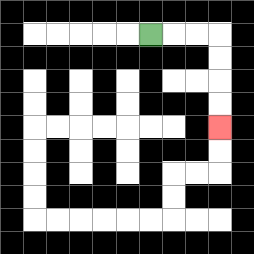{'start': '[6, 1]', 'end': '[9, 5]', 'path_directions': 'R,R,R,D,D,D,D', 'path_coordinates': '[[6, 1], [7, 1], [8, 1], [9, 1], [9, 2], [9, 3], [9, 4], [9, 5]]'}